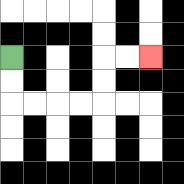{'start': '[0, 2]', 'end': '[6, 2]', 'path_directions': 'D,D,R,R,R,R,U,U,R,R', 'path_coordinates': '[[0, 2], [0, 3], [0, 4], [1, 4], [2, 4], [3, 4], [4, 4], [4, 3], [4, 2], [5, 2], [6, 2]]'}